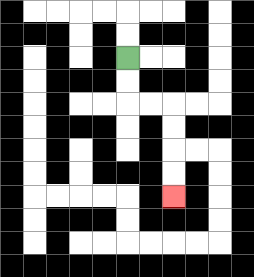{'start': '[5, 2]', 'end': '[7, 8]', 'path_directions': 'D,D,R,R,D,D,D,D', 'path_coordinates': '[[5, 2], [5, 3], [5, 4], [6, 4], [7, 4], [7, 5], [7, 6], [7, 7], [7, 8]]'}